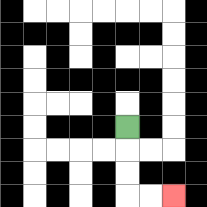{'start': '[5, 5]', 'end': '[7, 8]', 'path_directions': 'D,D,D,R,R', 'path_coordinates': '[[5, 5], [5, 6], [5, 7], [5, 8], [6, 8], [7, 8]]'}